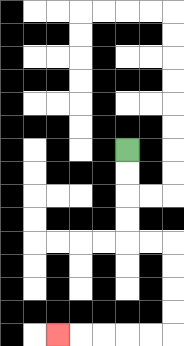{'start': '[5, 6]', 'end': '[2, 14]', 'path_directions': 'D,D,D,D,R,R,D,D,D,D,L,L,L,L,L', 'path_coordinates': '[[5, 6], [5, 7], [5, 8], [5, 9], [5, 10], [6, 10], [7, 10], [7, 11], [7, 12], [7, 13], [7, 14], [6, 14], [5, 14], [4, 14], [3, 14], [2, 14]]'}